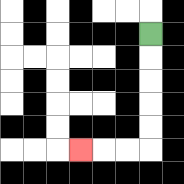{'start': '[6, 1]', 'end': '[3, 6]', 'path_directions': 'D,D,D,D,D,L,L,L', 'path_coordinates': '[[6, 1], [6, 2], [6, 3], [6, 4], [6, 5], [6, 6], [5, 6], [4, 6], [3, 6]]'}